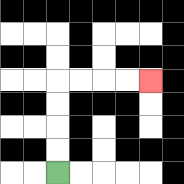{'start': '[2, 7]', 'end': '[6, 3]', 'path_directions': 'U,U,U,U,R,R,R,R', 'path_coordinates': '[[2, 7], [2, 6], [2, 5], [2, 4], [2, 3], [3, 3], [4, 3], [5, 3], [6, 3]]'}